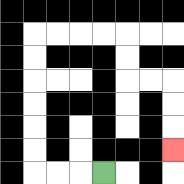{'start': '[4, 7]', 'end': '[7, 6]', 'path_directions': 'L,L,L,U,U,U,U,U,U,R,R,R,R,D,D,R,R,D,D,D', 'path_coordinates': '[[4, 7], [3, 7], [2, 7], [1, 7], [1, 6], [1, 5], [1, 4], [1, 3], [1, 2], [1, 1], [2, 1], [3, 1], [4, 1], [5, 1], [5, 2], [5, 3], [6, 3], [7, 3], [7, 4], [7, 5], [7, 6]]'}